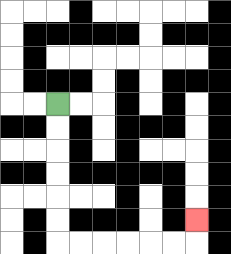{'start': '[2, 4]', 'end': '[8, 9]', 'path_directions': 'D,D,D,D,D,D,R,R,R,R,R,R,U', 'path_coordinates': '[[2, 4], [2, 5], [2, 6], [2, 7], [2, 8], [2, 9], [2, 10], [3, 10], [4, 10], [5, 10], [6, 10], [7, 10], [8, 10], [8, 9]]'}